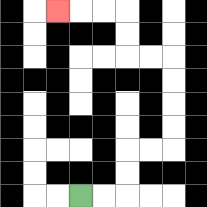{'start': '[3, 8]', 'end': '[2, 0]', 'path_directions': 'R,R,U,U,R,R,U,U,U,U,L,L,U,U,L,L,L', 'path_coordinates': '[[3, 8], [4, 8], [5, 8], [5, 7], [5, 6], [6, 6], [7, 6], [7, 5], [7, 4], [7, 3], [7, 2], [6, 2], [5, 2], [5, 1], [5, 0], [4, 0], [3, 0], [2, 0]]'}